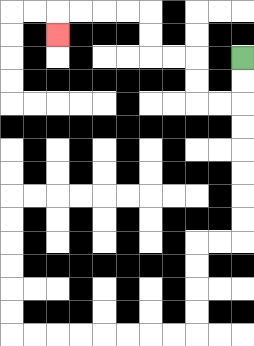{'start': '[10, 2]', 'end': '[2, 1]', 'path_directions': 'D,D,L,L,U,U,L,L,U,U,L,L,L,L,D', 'path_coordinates': '[[10, 2], [10, 3], [10, 4], [9, 4], [8, 4], [8, 3], [8, 2], [7, 2], [6, 2], [6, 1], [6, 0], [5, 0], [4, 0], [3, 0], [2, 0], [2, 1]]'}